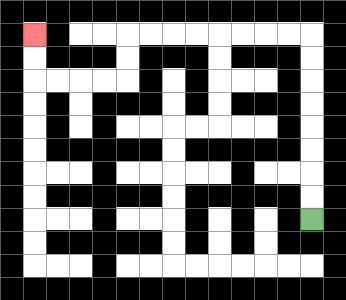{'start': '[13, 9]', 'end': '[1, 1]', 'path_directions': 'U,U,U,U,U,U,U,U,L,L,L,L,L,L,L,L,D,D,L,L,L,L,U,U', 'path_coordinates': '[[13, 9], [13, 8], [13, 7], [13, 6], [13, 5], [13, 4], [13, 3], [13, 2], [13, 1], [12, 1], [11, 1], [10, 1], [9, 1], [8, 1], [7, 1], [6, 1], [5, 1], [5, 2], [5, 3], [4, 3], [3, 3], [2, 3], [1, 3], [1, 2], [1, 1]]'}